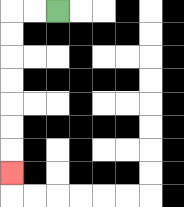{'start': '[2, 0]', 'end': '[0, 7]', 'path_directions': 'L,L,D,D,D,D,D,D,D', 'path_coordinates': '[[2, 0], [1, 0], [0, 0], [0, 1], [0, 2], [0, 3], [0, 4], [0, 5], [0, 6], [0, 7]]'}